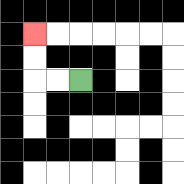{'start': '[3, 3]', 'end': '[1, 1]', 'path_directions': 'L,L,U,U', 'path_coordinates': '[[3, 3], [2, 3], [1, 3], [1, 2], [1, 1]]'}